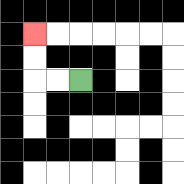{'start': '[3, 3]', 'end': '[1, 1]', 'path_directions': 'L,L,U,U', 'path_coordinates': '[[3, 3], [2, 3], [1, 3], [1, 2], [1, 1]]'}